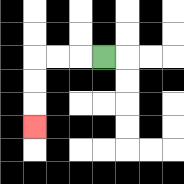{'start': '[4, 2]', 'end': '[1, 5]', 'path_directions': 'L,L,L,D,D,D', 'path_coordinates': '[[4, 2], [3, 2], [2, 2], [1, 2], [1, 3], [1, 4], [1, 5]]'}